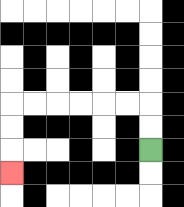{'start': '[6, 6]', 'end': '[0, 7]', 'path_directions': 'U,U,L,L,L,L,L,L,D,D,D', 'path_coordinates': '[[6, 6], [6, 5], [6, 4], [5, 4], [4, 4], [3, 4], [2, 4], [1, 4], [0, 4], [0, 5], [0, 6], [0, 7]]'}